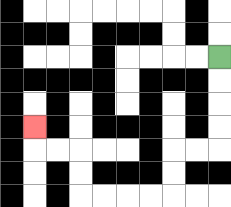{'start': '[9, 2]', 'end': '[1, 5]', 'path_directions': 'D,D,D,D,L,L,D,D,L,L,L,L,U,U,L,L,U', 'path_coordinates': '[[9, 2], [9, 3], [9, 4], [9, 5], [9, 6], [8, 6], [7, 6], [7, 7], [7, 8], [6, 8], [5, 8], [4, 8], [3, 8], [3, 7], [3, 6], [2, 6], [1, 6], [1, 5]]'}